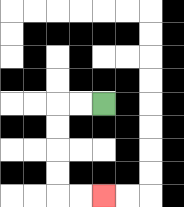{'start': '[4, 4]', 'end': '[4, 8]', 'path_directions': 'L,L,D,D,D,D,R,R', 'path_coordinates': '[[4, 4], [3, 4], [2, 4], [2, 5], [2, 6], [2, 7], [2, 8], [3, 8], [4, 8]]'}